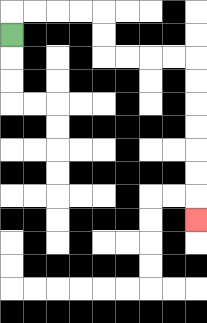{'start': '[0, 1]', 'end': '[8, 9]', 'path_directions': 'U,R,R,R,R,D,D,R,R,R,R,D,D,D,D,D,D,D', 'path_coordinates': '[[0, 1], [0, 0], [1, 0], [2, 0], [3, 0], [4, 0], [4, 1], [4, 2], [5, 2], [6, 2], [7, 2], [8, 2], [8, 3], [8, 4], [8, 5], [8, 6], [8, 7], [8, 8], [8, 9]]'}